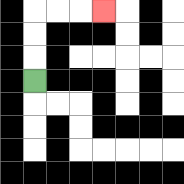{'start': '[1, 3]', 'end': '[4, 0]', 'path_directions': 'U,U,U,R,R,R', 'path_coordinates': '[[1, 3], [1, 2], [1, 1], [1, 0], [2, 0], [3, 0], [4, 0]]'}